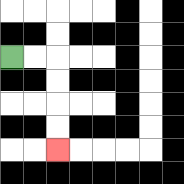{'start': '[0, 2]', 'end': '[2, 6]', 'path_directions': 'R,R,D,D,D,D', 'path_coordinates': '[[0, 2], [1, 2], [2, 2], [2, 3], [2, 4], [2, 5], [2, 6]]'}